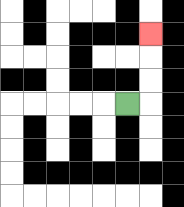{'start': '[5, 4]', 'end': '[6, 1]', 'path_directions': 'R,U,U,U', 'path_coordinates': '[[5, 4], [6, 4], [6, 3], [6, 2], [6, 1]]'}